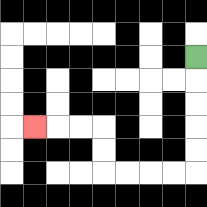{'start': '[8, 2]', 'end': '[1, 5]', 'path_directions': 'D,D,D,D,D,L,L,L,L,U,U,L,L,L', 'path_coordinates': '[[8, 2], [8, 3], [8, 4], [8, 5], [8, 6], [8, 7], [7, 7], [6, 7], [5, 7], [4, 7], [4, 6], [4, 5], [3, 5], [2, 5], [1, 5]]'}